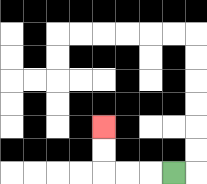{'start': '[7, 7]', 'end': '[4, 5]', 'path_directions': 'L,L,L,U,U', 'path_coordinates': '[[7, 7], [6, 7], [5, 7], [4, 7], [4, 6], [4, 5]]'}